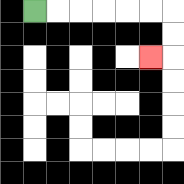{'start': '[1, 0]', 'end': '[6, 2]', 'path_directions': 'R,R,R,R,R,R,D,D,L', 'path_coordinates': '[[1, 0], [2, 0], [3, 0], [4, 0], [5, 0], [6, 0], [7, 0], [7, 1], [7, 2], [6, 2]]'}